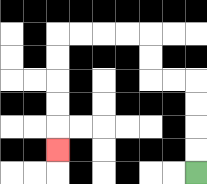{'start': '[8, 7]', 'end': '[2, 6]', 'path_directions': 'U,U,U,U,L,L,U,U,L,L,L,L,D,D,D,D,D', 'path_coordinates': '[[8, 7], [8, 6], [8, 5], [8, 4], [8, 3], [7, 3], [6, 3], [6, 2], [6, 1], [5, 1], [4, 1], [3, 1], [2, 1], [2, 2], [2, 3], [2, 4], [2, 5], [2, 6]]'}